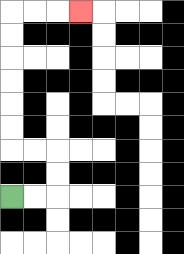{'start': '[0, 8]', 'end': '[3, 0]', 'path_directions': 'R,R,U,U,L,L,U,U,U,U,U,U,R,R,R', 'path_coordinates': '[[0, 8], [1, 8], [2, 8], [2, 7], [2, 6], [1, 6], [0, 6], [0, 5], [0, 4], [0, 3], [0, 2], [0, 1], [0, 0], [1, 0], [2, 0], [3, 0]]'}